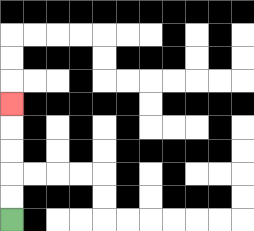{'start': '[0, 9]', 'end': '[0, 4]', 'path_directions': 'U,U,U,U,U', 'path_coordinates': '[[0, 9], [0, 8], [0, 7], [0, 6], [0, 5], [0, 4]]'}